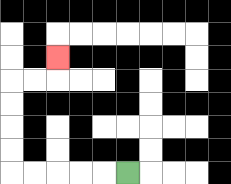{'start': '[5, 7]', 'end': '[2, 2]', 'path_directions': 'L,L,L,L,L,U,U,U,U,R,R,U', 'path_coordinates': '[[5, 7], [4, 7], [3, 7], [2, 7], [1, 7], [0, 7], [0, 6], [0, 5], [0, 4], [0, 3], [1, 3], [2, 3], [2, 2]]'}